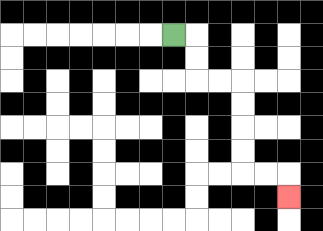{'start': '[7, 1]', 'end': '[12, 8]', 'path_directions': 'R,D,D,R,R,D,D,D,D,R,R,D', 'path_coordinates': '[[7, 1], [8, 1], [8, 2], [8, 3], [9, 3], [10, 3], [10, 4], [10, 5], [10, 6], [10, 7], [11, 7], [12, 7], [12, 8]]'}